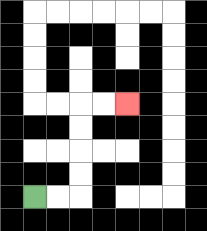{'start': '[1, 8]', 'end': '[5, 4]', 'path_directions': 'R,R,U,U,U,U,R,R', 'path_coordinates': '[[1, 8], [2, 8], [3, 8], [3, 7], [3, 6], [3, 5], [3, 4], [4, 4], [5, 4]]'}